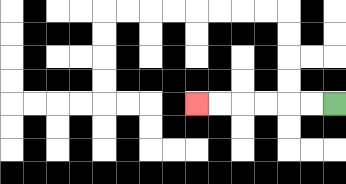{'start': '[14, 4]', 'end': '[8, 4]', 'path_directions': 'L,L,L,L,L,L', 'path_coordinates': '[[14, 4], [13, 4], [12, 4], [11, 4], [10, 4], [9, 4], [8, 4]]'}